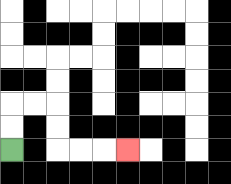{'start': '[0, 6]', 'end': '[5, 6]', 'path_directions': 'U,U,R,R,D,D,R,R,R', 'path_coordinates': '[[0, 6], [0, 5], [0, 4], [1, 4], [2, 4], [2, 5], [2, 6], [3, 6], [4, 6], [5, 6]]'}